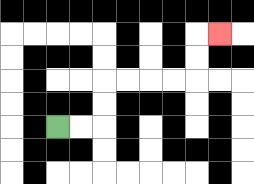{'start': '[2, 5]', 'end': '[9, 1]', 'path_directions': 'R,R,U,U,R,R,R,R,U,U,R', 'path_coordinates': '[[2, 5], [3, 5], [4, 5], [4, 4], [4, 3], [5, 3], [6, 3], [7, 3], [8, 3], [8, 2], [8, 1], [9, 1]]'}